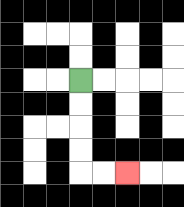{'start': '[3, 3]', 'end': '[5, 7]', 'path_directions': 'D,D,D,D,R,R', 'path_coordinates': '[[3, 3], [3, 4], [3, 5], [3, 6], [3, 7], [4, 7], [5, 7]]'}